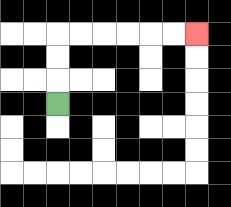{'start': '[2, 4]', 'end': '[8, 1]', 'path_directions': 'U,U,U,R,R,R,R,R,R', 'path_coordinates': '[[2, 4], [2, 3], [2, 2], [2, 1], [3, 1], [4, 1], [5, 1], [6, 1], [7, 1], [8, 1]]'}